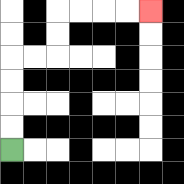{'start': '[0, 6]', 'end': '[6, 0]', 'path_directions': 'U,U,U,U,R,R,U,U,R,R,R,R', 'path_coordinates': '[[0, 6], [0, 5], [0, 4], [0, 3], [0, 2], [1, 2], [2, 2], [2, 1], [2, 0], [3, 0], [4, 0], [5, 0], [6, 0]]'}